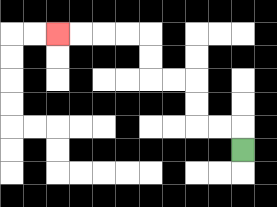{'start': '[10, 6]', 'end': '[2, 1]', 'path_directions': 'U,L,L,U,U,L,L,U,U,L,L,L,L', 'path_coordinates': '[[10, 6], [10, 5], [9, 5], [8, 5], [8, 4], [8, 3], [7, 3], [6, 3], [6, 2], [6, 1], [5, 1], [4, 1], [3, 1], [2, 1]]'}